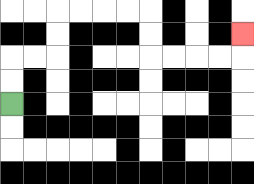{'start': '[0, 4]', 'end': '[10, 1]', 'path_directions': 'U,U,R,R,U,U,R,R,R,R,D,D,R,R,R,R,U', 'path_coordinates': '[[0, 4], [0, 3], [0, 2], [1, 2], [2, 2], [2, 1], [2, 0], [3, 0], [4, 0], [5, 0], [6, 0], [6, 1], [6, 2], [7, 2], [8, 2], [9, 2], [10, 2], [10, 1]]'}